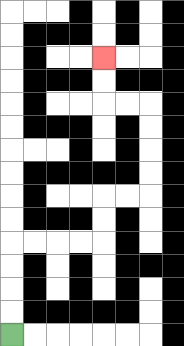{'start': '[0, 14]', 'end': '[4, 2]', 'path_directions': 'U,U,U,U,R,R,R,R,U,U,R,R,U,U,U,U,L,L,U,U', 'path_coordinates': '[[0, 14], [0, 13], [0, 12], [0, 11], [0, 10], [1, 10], [2, 10], [3, 10], [4, 10], [4, 9], [4, 8], [5, 8], [6, 8], [6, 7], [6, 6], [6, 5], [6, 4], [5, 4], [4, 4], [4, 3], [4, 2]]'}